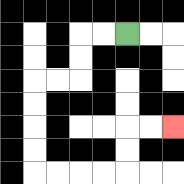{'start': '[5, 1]', 'end': '[7, 5]', 'path_directions': 'L,L,D,D,L,L,D,D,D,D,R,R,R,R,U,U,R,R', 'path_coordinates': '[[5, 1], [4, 1], [3, 1], [3, 2], [3, 3], [2, 3], [1, 3], [1, 4], [1, 5], [1, 6], [1, 7], [2, 7], [3, 7], [4, 7], [5, 7], [5, 6], [5, 5], [6, 5], [7, 5]]'}